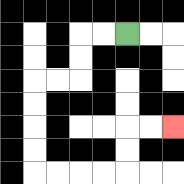{'start': '[5, 1]', 'end': '[7, 5]', 'path_directions': 'L,L,D,D,L,L,D,D,D,D,R,R,R,R,U,U,R,R', 'path_coordinates': '[[5, 1], [4, 1], [3, 1], [3, 2], [3, 3], [2, 3], [1, 3], [1, 4], [1, 5], [1, 6], [1, 7], [2, 7], [3, 7], [4, 7], [5, 7], [5, 6], [5, 5], [6, 5], [7, 5]]'}